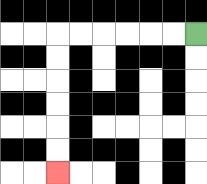{'start': '[8, 1]', 'end': '[2, 7]', 'path_directions': 'L,L,L,L,L,L,D,D,D,D,D,D', 'path_coordinates': '[[8, 1], [7, 1], [6, 1], [5, 1], [4, 1], [3, 1], [2, 1], [2, 2], [2, 3], [2, 4], [2, 5], [2, 6], [2, 7]]'}